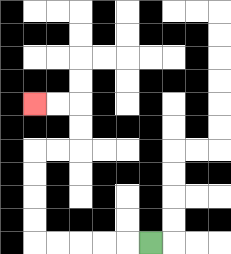{'start': '[6, 10]', 'end': '[1, 4]', 'path_directions': 'L,L,L,L,L,U,U,U,U,R,R,U,U,L,L', 'path_coordinates': '[[6, 10], [5, 10], [4, 10], [3, 10], [2, 10], [1, 10], [1, 9], [1, 8], [1, 7], [1, 6], [2, 6], [3, 6], [3, 5], [3, 4], [2, 4], [1, 4]]'}